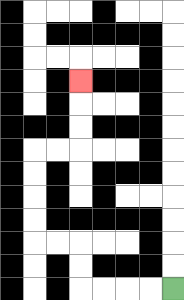{'start': '[7, 12]', 'end': '[3, 3]', 'path_directions': 'L,L,L,L,U,U,L,L,U,U,U,U,R,R,U,U,U', 'path_coordinates': '[[7, 12], [6, 12], [5, 12], [4, 12], [3, 12], [3, 11], [3, 10], [2, 10], [1, 10], [1, 9], [1, 8], [1, 7], [1, 6], [2, 6], [3, 6], [3, 5], [3, 4], [3, 3]]'}